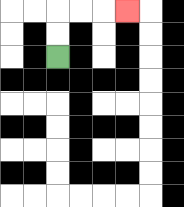{'start': '[2, 2]', 'end': '[5, 0]', 'path_directions': 'U,U,R,R,R', 'path_coordinates': '[[2, 2], [2, 1], [2, 0], [3, 0], [4, 0], [5, 0]]'}